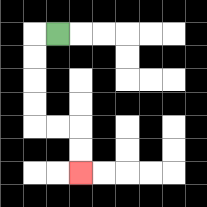{'start': '[2, 1]', 'end': '[3, 7]', 'path_directions': 'L,D,D,D,D,R,R,D,D', 'path_coordinates': '[[2, 1], [1, 1], [1, 2], [1, 3], [1, 4], [1, 5], [2, 5], [3, 5], [3, 6], [3, 7]]'}